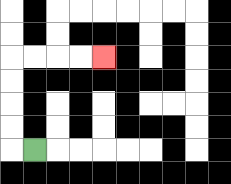{'start': '[1, 6]', 'end': '[4, 2]', 'path_directions': 'L,U,U,U,U,R,R,R,R', 'path_coordinates': '[[1, 6], [0, 6], [0, 5], [0, 4], [0, 3], [0, 2], [1, 2], [2, 2], [3, 2], [4, 2]]'}